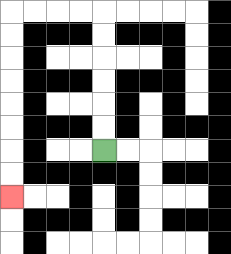{'start': '[4, 6]', 'end': '[0, 8]', 'path_directions': 'U,U,U,U,U,U,L,L,L,L,D,D,D,D,D,D,D,D', 'path_coordinates': '[[4, 6], [4, 5], [4, 4], [4, 3], [4, 2], [4, 1], [4, 0], [3, 0], [2, 0], [1, 0], [0, 0], [0, 1], [0, 2], [0, 3], [0, 4], [0, 5], [0, 6], [0, 7], [0, 8]]'}